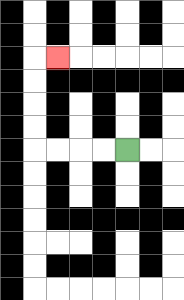{'start': '[5, 6]', 'end': '[2, 2]', 'path_directions': 'L,L,L,L,U,U,U,U,R', 'path_coordinates': '[[5, 6], [4, 6], [3, 6], [2, 6], [1, 6], [1, 5], [1, 4], [1, 3], [1, 2], [2, 2]]'}